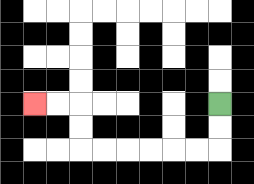{'start': '[9, 4]', 'end': '[1, 4]', 'path_directions': 'D,D,L,L,L,L,L,L,U,U,L,L', 'path_coordinates': '[[9, 4], [9, 5], [9, 6], [8, 6], [7, 6], [6, 6], [5, 6], [4, 6], [3, 6], [3, 5], [3, 4], [2, 4], [1, 4]]'}